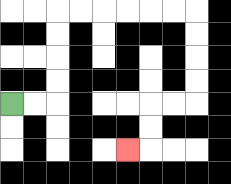{'start': '[0, 4]', 'end': '[5, 6]', 'path_directions': 'R,R,U,U,U,U,R,R,R,R,R,R,D,D,D,D,L,L,D,D,L', 'path_coordinates': '[[0, 4], [1, 4], [2, 4], [2, 3], [2, 2], [2, 1], [2, 0], [3, 0], [4, 0], [5, 0], [6, 0], [7, 0], [8, 0], [8, 1], [8, 2], [8, 3], [8, 4], [7, 4], [6, 4], [6, 5], [6, 6], [5, 6]]'}